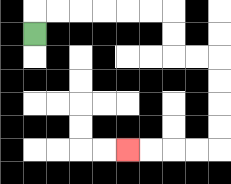{'start': '[1, 1]', 'end': '[5, 6]', 'path_directions': 'U,R,R,R,R,R,R,D,D,R,R,D,D,D,D,L,L,L,L', 'path_coordinates': '[[1, 1], [1, 0], [2, 0], [3, 0], [4, 0], [5, 0], [6, 0], [7, 0], [7, 1], [7, 2], [8, 2], [9, 2], [9, 3], [9, 4], [9, 5], [9, 6], [8, 6], [7, 6], [6, 6], [5, 6]]'}